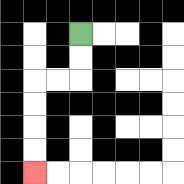{'start': '[3, 1]', 'end': '[1, 7]', 'path_directions': 'D,D,L,L,D,D,D,D', 'path_coordinates': '[[3, 1], [3, 2], [3, 3], [2, 3], [1, 3], [1, 4], [1, 5], [1, 6], [1, 7]]'}